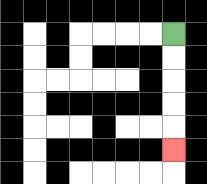{'start': '[7, 1]', 'end': '[7, 6]', 'path_directions': 'D,D,D,D,D', 'path_coordinates': '[[7, 1], [7, 2], [7, 3], [7, 4], [7, 5], [7, 6]]'}